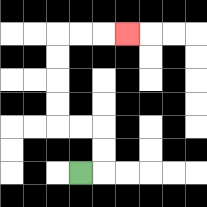{'start': '[3, 7]', 'end': '[5, 1]', 'path_directions': 'R,U,U,L,L,U,U,U,U,R,R,R', 'path_coordinates': '[[3, 7], [4, 7], [4, 6], [4, 5], [3, 5], [2, 5], [2, 4], [2, 3], [2, 2], [2, 1], [3, 1], [4, 1], [5, 1]]'}